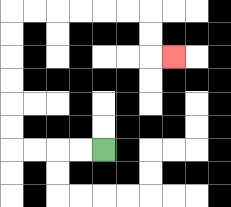{'start': '[4, 6]', 'end': '[7, 2]', 'path_directions': 'L,L,L,L,U,U,U,U,U,U,R,R,R,R,R,R,D,D,R', 'path_coordinates': '[[4, 6], [3, 6], [2, 6], [1, 6], [0, 6], [0, 5], [0, 4], [0, 3], [0, 2], [0, 1], [0, 0], [1, 0], [2, 0], [3, 0], [4, 0], [5, 0], [6, 0], [6, 1], [6, 2], [7, 2]]'}